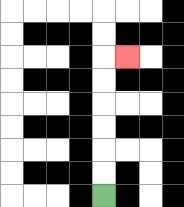{'start': '[4, 8]', 'end': '[5, 2]', 'path_directions': 'U,U,U,U,U,U,R', 'path_coordinates': '[[4, 8], [4, 7], [4, 6], [4, 5], [4, 4], [4, 3], [4, 2], [5, 2]]'}